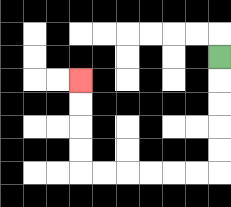{'start': '[9, 2]', 'end': '[3, 3]', 'path_directions': 'D,D,D,D,D,L,L,L,L,L,L,U,U,U,U', 'path_coordinates': '[[9, 2], [9, 3], [9, 4], [9, 5], [9, 6], [9, 7], [8, 7], [7, 7], [6, 7], [5, 7], [4, 7], [3, 7], [3, 6], [3, 5], [3, 4], [3, 3]]'}